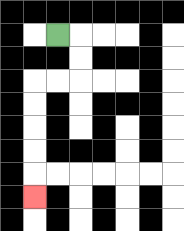{'start': '[2, 1]', 'end': '[1, 8]', 'path_directions': 'R,D,D,L,L,D,D,D,D,D', 'path_coordinates': '[[2, 1], [3, 1], [3, 2], [3, 3], [2, 3], [1, 3], [1, 4], [1, 5], [1, 6], [1, 7], [1, 8]]'}